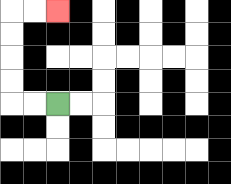{'start': '[2, 4]', 'end': '[2, 0]', 'path_directions': 'L,L,U,U,U,U,R,R', 'path_coordinates': '[[2, 4], [1, 4], [0, 4], [0, 3], [0, 2], [0, 1], [0, 0], [1, 0], [2, 0]]'}